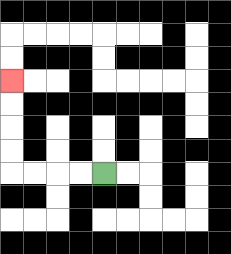{'start': '[4, 7]', 'end': '[0, 3]', 'path_directions': 'L,L,L,L,U,U,U,U', 'path_coordinates': '[[4, 7], [3, 7], [2, 7], [1, 7], [0, 7], [0, 6], [0, 5], [0, 4], [0, 3]]'}